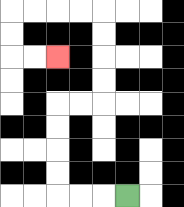{'start': '[5, 8]', 'end': '[2, 2]', 'path_directions': 'L,L,L,U,U,U,U,R,R,U,U,U,U,L,L,L,L,D,D,R,R', 'path_coordinates': '[[5, 8], [4, 8], [3, 8], [2, 8], [2, 7], [2, 6], [2, 5], [2, 4], [3, 4], [4, 4], [4, 3], [4, 2], [4, 1], [4, 0], [3, 0], [2, 0], [1, 0], [0, 0], [0, 1], [0, 2], [1, 2], [2, 2]]'}